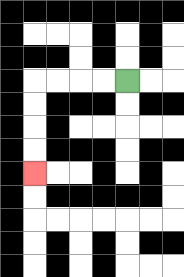{'start': '[5, 3]', 'end': '[1, 7]', 'path_directions': 'L,L,L,L,D,D,D,D', 'path_coordinates': '[[5, 3], [4, 3], [3, 3], [2, 3], [1, 3], [1, 4], [1, 5], [1, 6], [1, 7]]'}